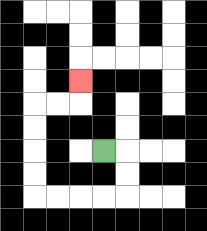{'start': '[4, 6]', 'end': '[3, 3]', 'path_directions': 'R,D,D,L,L,L,L,U,U,U,U,R,R,U', 'path_coordinates': '[[4, 6], [5, 6], [5, 7], [5, 8], [4, 8], [3, 8], [2, 8], [1, 8], [1, 7], [1, 6], [1, 5], [1, 4], [2, 4], [3, 4], [3, 3]]'}